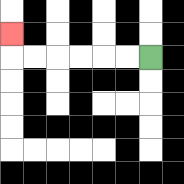{'start': '[6, 2]', 'end': '[0, 1]', 'path_directions': 'L,L,L,L,L,L,U', 'path_coordinates': '[[6, 2], [5, 2], [4, 2], [3, 2], [2, 2], [1, 2], [0, 2], [0, 1]]'}